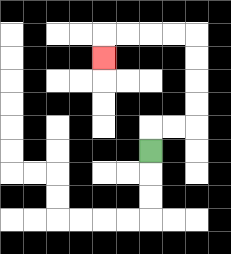{'start': '[6, 6]', 'end': '[4, 2]', 'path_directions': 'U,R,R,U,U,U,U,L,L,L,L,D', 'path_coordinates': '[[6, 6], [6, 5], [7, 5], [8, 5], [8, 4], [8, 3], [8, 2], [8, 1], [7, 1], [6, 1], [5, 1], [4, 1], [4, 2]]'}